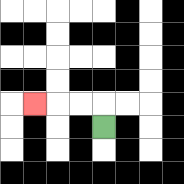{'start': '[4, 5]', 'end': '[1, 4]', 'path_directions': 'U,L,L,L', 'path_coordinates': '[[4, 5], [4, 4], [3, 4], [2, 4], [1, 4]]'}